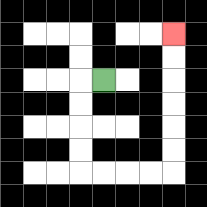{'start': '[4, 3]', 'end': '[7, 1]', 'path_directions': 'L,D,D,D,D,R,R,R,R,U,U,U,U,U,U', 'path_coordinates': '[[4, 3], [3, 3], [3, 4], [3, 5], [3, 6], [3, 7], [4, 7], [5, 7], [6, 7], [7, 7], [7, 6], [7, 5], [7, 4], [7, 3], [7, 2], [7, 1]]'}